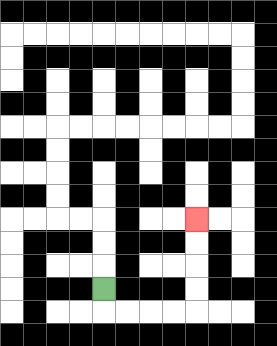{'start': '[4, 12]', 'end': '[8, 9]', 'path_directions': 'D,R,R,R,R,U,U,U,U', 'path_coordinates': '[[4, 12], [4, 13], [5, 13], [6, 13], [7, 13], [8, 13], [8, 12], [8, 11], [8, 10], [8, 9]]'}